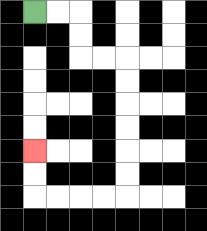{'start': '[1, 0]', 'end': '[1, 6]', 'path_directions': 'R,R,D,D,R,R,D,D,D,D,D,D,L,L,L,L,U,U', 'path_coordinates': '[[1, 0], [2, 0], [3, 0], [3, 1], [3, 2], [4, 2], [5, 2], [5, 3], [5, 4], [5, 5], [5, 6], [5, 7], [5, 8], [4, 8], [3, 8], [2, 8], [1, 8], [1, 7], [1, 6]]'}